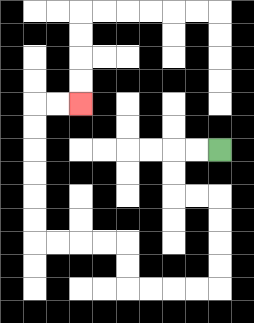{'start': '[9, 6]', 'end': '[3, 4]', 'path_directions': 'L,L,D,D,R,R,D,D,D,D,L,L,L,L,U,U,L,L,L,L,U,U,U,U,U,U,R,R', 'path_coordinates': '[[9, 6], [8, 6], [7, 6], [7, 7], [7, 8], [8, 8], [9, 8], [9, 9], [9, 10], [9, 11], [9, 12], [8, 12], [7, 12], [6, 12], [5, 12], [5, 11], [5, 10], [4, 10], [3, 10], [2, 10], [1, 10], [1, 9], [1, 8], [1, 7], [1, 6], [1, 5], [1, 4], [2, 4], [3, 4]]'}